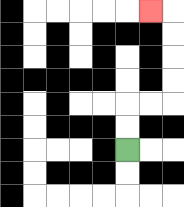{'start': '[5, 6]', 'end': '[6, 0]', 'path_directions': 'U,U,R,R,U,U,U,U,L', 'path_coordinates': '[[5, 6], [5, 5], [5, 4], [6, 4], [7, 4], [7, 3], [7, 2], [7, 1], [7, 0], [6, 0]]'}